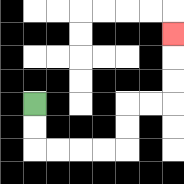{'start': '[1, 4]', 'end': '[7, 1]', 'path_directions': 'D,D,R,R,R,R,U,U,R,R,U,U,U', 'path_coordinates': '[[1, 4], [1, 5], [1, 6], [2, 6], [3, 6], [4, 6], [5, 6], [5, 5], [5, 4], [6, 4], [7, 4], [7, 3], [7, 2], [7, 1]]'}